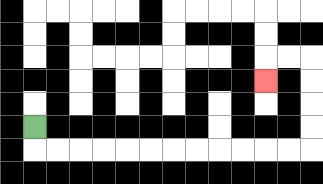{'start': '[1, 5]', 'end': '[11, 3]', 'path_directions': 'D,R,R,R,R,R,R,R,R,R,R,R,R,U,U,U,U,L,L,D', 'path_coordinates': '[[1, 5], [1, 6], [2, 6], [3, 6], [4, 6], [5, 6], [6, 6], [7, 6], [8, 6], [9, 6], [10, 6], [11, 6], [12, 6], [13, 6], [13, 5], [13, 4], [13, 3], [13, 2], [12, 2], [11, 2], [11, 3]]'}